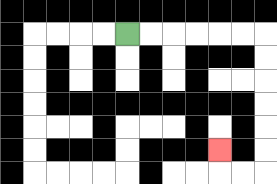{'start': '[5, 1]', 'end': '[9, 6]', 'path_directions': 'R,R,R,R,R,R,D,D,D,D,D,D,L,L,U', 'path_coordinates': '[[5, 1], [6, 1], [7, 1], [8, 1], [9, 1], [10, 1], [11, 1], [11, 2], [11, 3], [11, 4], [11, 5], [11, 6], [11, 7], [10, 7], [9, 7], [9, 6]]'}